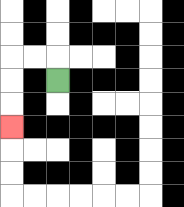{'start': '[2, 3]', 'end': '[0, 5]', 'path_directions': 'U,L,L,D,D,D', 'path_coordinates': '[[2, 3], [2, 2], [1, 2], [0, 2], [0, 3], [0, 4], [0, 5]]'}